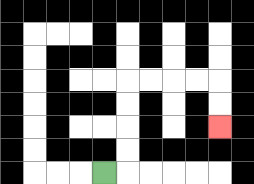{'start': '[4, 7]', 'end': '[9, 5]', 'path_directions': 'R,U,U,U,U,R,R,R,R,D,D', 'path_coordinates': '[[4, 7], [5, 7], [5, 6], [5, 5], [5, 4], [5, 3], [6, 3], [7, 3], [8, 3], [9, 3], [9, 4], [9, 5]]'}